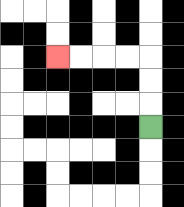{'start': '[6, 5]', 'end': '[2, 2]', 'path_directions': 'U,U,U,L,L,L,L', 'path_coordinates': '[[6, 5], [6, 4], [6, 3], [6, 2], [5, 2], [4, 2], [3, 2], [2, 2]]'}